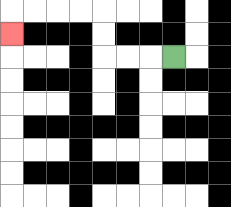{'start': '[7, 2]', 'end': '[0, 1]', 'path_directions': 'L,L,L,U,U,L,L,L,L,D', 'path_coordinates': '[[7, 2], [6, 2], [5, 2], [4, 2], [4, 1], [4, 0], [3, 0], [2, 0], [1, 0], [0, 0], [0, 1]]'}